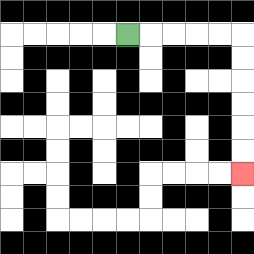{'start': '[5, 1]', 'end': '[10, 7]', 'path_directions': 'R,R,R,R,R,D,D,D,D,D,D', 'path_coordinates': '[[5, 1], [6, 1], [7, 1], [8, 1], [9, 1], [10, 1], [10, 2], [10, 3], [10, 4], [10, 5], [10, 6], [10, 7]]'}